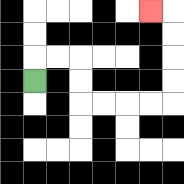{'start': '[1, 3]', 'end': '[6, 0]', 'path_directions': 'U,R,R,D,D,R,R,R,R,U,U,U,U,L', 'path_coordinates': '[[1, 3], [1, 2], [2, 2], [3, 2], [3, 3], [3, 4], [4, 4], [5, 4], [6, 4], [7, 4], [7, 3], [7, 2], [7, 1], [7, 0], [6, 0]]'}